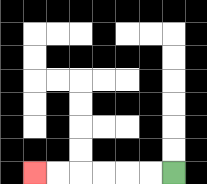{'start': '[7, 7]', 'end': '[1, 7]', 'path_directions': 'L,L,L,L,L,L', 'path_coordinates': '[[7, 7], [6, 7], [5, 7], [4, 7], [3, 7], [2, 7], [1, 7]]'}